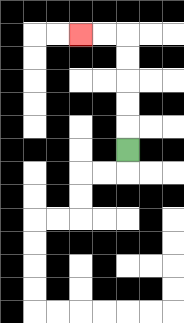{'start': '[5, 6]', 'end': '[3, 1]', 'path_directions': 'U,U,U,U,U,L,L', 'path_coordinates': '[[5, 6], [5, 5], [5, 4], [5, 3], [5, 2], [5, 1], [4, 1], [3, 1]]'}